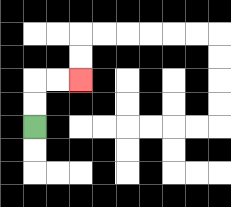{'start': '[1, 5]', 'end': '[3, 3]', 'path_directions': 'U,U,R,R', 'path_coordinates': '[[1, 5], [1, 4], [1, 3], [2, 3], [3, 3]]'}